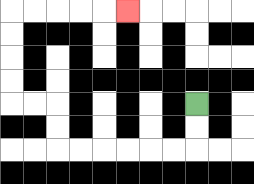{'start': '[8, 4]', 'end': '[5, 0]', 'path_directions': 'D,D,L,L,L,L,L,L,U,U,L,L,U,U,U,U,R,R,R,R,R', 'path_coordinates': '[[8, 4], [8, 5], [8, 6], [7, 6], [6, 6], [5, 6], [4, 6], [3, 6], [2, 6], [2, 5], [2, 4], [1, 4], [0, 4], [0, 3], [0, 2], [0, 1], [0, 0], [1, 0], [2, 0], [3, 0], [4, 0], [5, 0]]'}